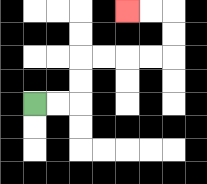{'start': '[1, 4]', 'end': '[5, 0]', 'path_directions': 'R,R,U,U,R,R,R,R,U,U,L,L', 'path_coordinates': '[[1, 4], [2, 4], [3, 4], [3, 3], [3, 2], [4, 2], [5, 2], [6, 2], [7, 2], [7, 1], [7, 0], [6, 0], [5, 0]]'}